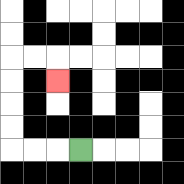{'start': '[3, 6]', 'end': '[2, 3]', 'path_directions': 'L,L,L,U,U,U,U,R,R,D', 'path_coordinates': '[[3, 6], [2, 6], [1, 6], [0, 6], [0, 5], [0, 4], [0, 3], [0, 2], [1, 2], [2, 2], [2, 3]]'}